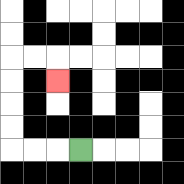{'start': '[3, 6]', 'end': '[2, 3]', 'path_directions': 'L,L,L,U,U,U,U,R,R,D', 'path_coordinates': '[[3, 6], [2, 6], [1, 6], [0, 6], [0, 5], [0, 4], [0, 3], [0, 2], [1, 2], [2, 2], [2, 3]]'}